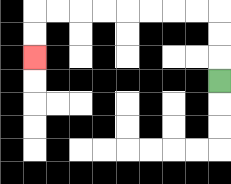{'start': '[9, 3]', 'end': '[1, 2]', 'path_directions': 'U,U,U,L,L,L,L,L,L,L,L,D,D', 'path_coordinates': '[[9, 3], [9, 2], [9, 1], [9, 0], [8, 0], [7, 0], [6, 0], [5, 0], [4, 0], [3, 0], [2, 0], [1, 0], [1, 1], [1, 2]]'}